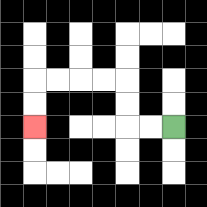{'start': '[7, 5]', 'end': '[1, 5]', 'path_directions': 'L,L,U,U,L,L,L,L,D,D', 'path_coordinates': '[[7, 5], [6, 5], [5, 5], [5, 4], [5, 3], [4, 3], [3, 3], [2, 3], [1, 3], [1, 4], [1, 5]]'}